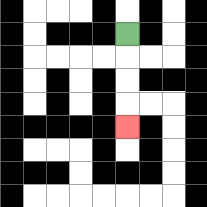{'start': '[5, 1]', 'end': '[5, 5]', 'path_directions': 'D,D,D,D', 'path_coordinates': '[[5, 1], [5, 2], [5, 3], [5, 4], [5, 5]]'}